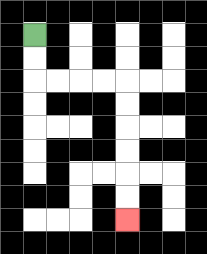{'start': '[1, 1]', 'end': '[5, 9]', 'path_directions': 'D,D,R,R,R,R,D,D,D,D,D,D', 'path_coordinates': '[[1, 1], [1, 2], [1, 3], [2, 3], [3, 3], [4, 3], [5, 3], [5, 4], [5, 5], [5, 6], [5, 7], [5, 8], [5, 9]]'}